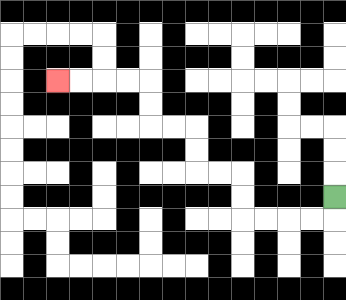{'start': '[14, 8]', 'end': '[2, 3]', 'path_directions': 'D,L,L,L,L,U,U,L,L,U,U,L,L,U,U,L,L,L,L', 'path_coordinates': '[[14, 8], [14, 9], [13, 9], [12, 9], [11, 9], [10, 9], [10, 8], [10, 7], [9, 7], [8, 7], [8, 6], [8, 5], [7, 5], [6, 5], [6, 4], [6, 3], [5, 3], [4, 3], [3, 3], [2, 3]]'}